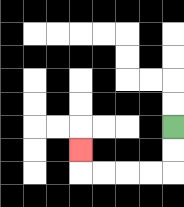{'start': '[7, 5]', 'end': '[3, 6]', 'path_directions': 'D,D,L,L,L,L,U', 'path_coordinates': '[[7, 5], [7, 6], [7, 7], [6, 7], [5, 7], [4, 7], [3, 7], [3, 6]]'}